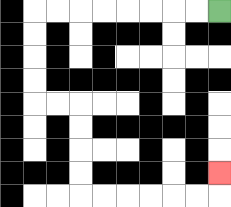{'start': '[9, 0]', 'end': '[9, 7]', 'path_directions': 'L,L,L,L,L,L,L,L,D,D,D,D,R,R,D,D,D,D,R,R,R,R,R,R,U', 'path_coordinates': '[[9, 0], [8, 0], [7, 0], [6, 0], [5, 0], [4, 0], [3, 0], [2, 0], [1, 0], [1, 1], [1, 2], [1, 3], [1, 4], [2, 4], [3, 4], [3, 5], [3, 6], [3, 7], [3, 8], [4, 8], [5, 8], [6, 8], [7, 8], [8, 8], [9, 8], [9, 7]]'}